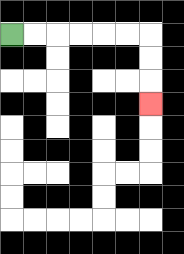{'start': '[0, 1]', 'end': '[6, 4]', 'path_directions': 'R,R,R,R,R,R,D,D,D', 'path_coordinates': '[[0, 1], [1, 1], [2, 1], [3, 1], [4, 1], [5, 1], [6, 1], [6, 2], [6, 3], [6, 4]]'}